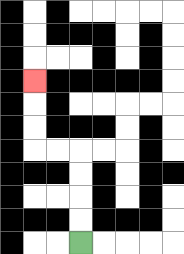{'start': '[3, 10]', 'end': '[1, 3]', 'path_directions': 'U,U,U,U,L,L,U,U,U', 'path_coordinates': '[[3, 10], [3, 9], [3, 8], [3, 7], [3, 6], [2, 6], [1, 6], [1, 5], [1, 4], [1, 3]]'}